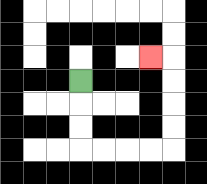{'start': '[3, 3]', 'end': '[6, 2]', 'path_directions': 'D,D,D,R,R,R,R,U,U,U,U,L', 'path_coordinates': '[[3, 3], [3, 4], [3, 5], [3, 6], [4, 6], [5, 6], [6, 6], [7, 6], [7, 5], [7, 4], [7, 3], [7, 2], [6, 2]]'}